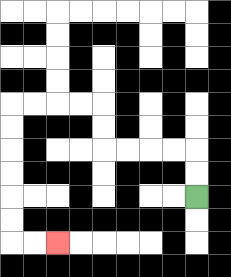{'start': '[8, 8]', 'end': '[2, 10]', 'path_directions': 'U,U,L,L,L,L,U,U,L,L,L,L,D,D,D,D,D,D,R,R', 'path_coordinates': '[[8, 8], [8, 7], [8, 6], [7, 6], [6, 6], [5, 6], [4, 6], [4, 5], [4, 4], [3, 4], [2, 4], [1, 4], [0, 4], [0, 5], [0, 6], [0, 7], [0, 8], [0, 9], [0, 10], [1, 10], [2, 10]]'}